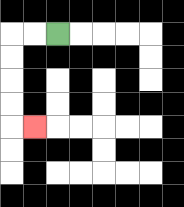{'start': '[2, 1]', 'end': '[1, 5]', 'path_directions': 'L,L,D,D,D,D,R', 'path_coordinates': '[[2, 1], [1, 1], [0, 1], [0, 2], [0, 3], [0, 4], [0, 5], [1, 5]]'}